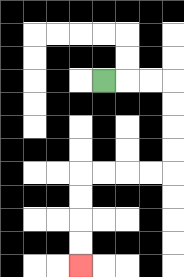{'start': '[4, 3]', 'end': '[3, 11]', 'path_directions': 'R,R,R,D,D,D,D,L,L,L,L,D,D,D,D', 'path_coordinates': '[[4, 3], [5, 3], [6, 3], [7, 3], [7, 4], [7, 5], [7, 6], [7, 7], [6, 7], [5, 7], [4, 7], [3, 7], [3, 8], [3, 9], [3, 10], [3, 11]]'}